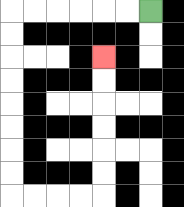{'start': '[6, 0]', 'end': '[4, 2]', 'path_directions': 'L,L,L,L,L,L,D,D,D,D,D,D,D,D,R,R,R,R,U,U,U,U,U,U', 'path_coordinates': '[[6, 0], [5, 0], [4, 0], [3, 0], [2, 0], [1, 0], [0, 0], [0, 1], [0, 2], [0, 3], [0, 4], [0, 5], [0, 6], [0, 7], [0, 8], [1, 8], [2, 8], [3, 8], [4, 8], [4, 7], [4, 6], [4, 5], [4, 4], [4, 3], [4, 2]]'}